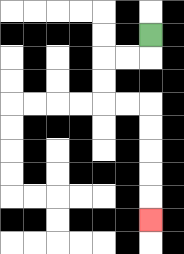{'start': '[6, 1]', 'end': '[6, 9]', 'path_directions': 'D,L,L,D,D,R,R,D,D,D,D,D', 'path_coordinates': '[[6, 1], [6, 2], [5, 2], [4, 2], [4, 3], [4, 4], [5, 4], [6, 4], [6, 5], [6, 6], [6, 7], [6, 8], [6, 9]]'}